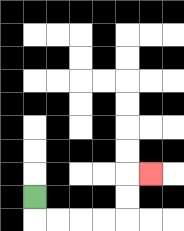{'start': '[1, 8]', 'end': '[6, 7]', 'path_directions': 'D,R,R,R,R,U,U,R', 'path_coordinates': '[[1, 8], [1, 9], [2, 9], [3, 9], [4, 9], [5, 9], [5, 8], [5, 7], [6, 7]]'}